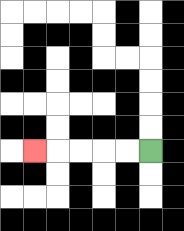{'start': '[6, 6]', 'end': '[1, 6]', 'path_directions': 'L,L,L,L,L', 'path_coordinates': '[[6, 6], [5, 6], [4, 6], [3, 6], [2, 6], [1, 6]]'}